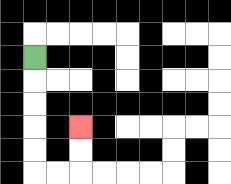{'start': '[1, 2]', 'end': '[3, 5]', 'path_directions': 'D,D,D,D,D,R,R,U,U', 'path_coordinates': '[[1, 2], [1, 3], [1, 4], [1, 5], [1, 6], [1, 7], [2, 7], [3, 7], [3, 6], [3, 5]]'}